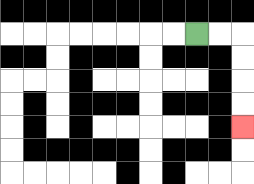{'start': '[8, 1]', 'end': '[10, 5]', 'path_directions': 'R,R,D,D,D,D', 'path_coordinates': '[[8, 1], [9, 1], [10, 1], [10, 2], [10, 3], [10, 4], [10, 5]]'}